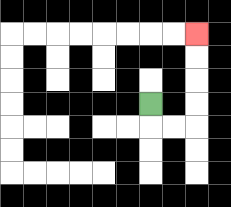{'start': '[6, 4]', 'end': '[8, 1]', 'path_directions': 'D,R,R,U,U,U,U', 'path_coordinates': '[[6, 4], [6, 5], [7, 5], [8, 5], [8, 4], [8, 3], [8, 2], [8, 1]]'}